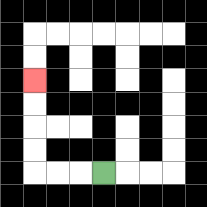{'start': '[4, 7]', 'end': '[1, 3]', 'path_directions': 'L,L,L,U,U,U,U', 'path_coordinates': '[[4, 7], [3, 7], [2, 7], [1, 7], [1, 6], [1, 5], [1, 4], [1, 3]]'}